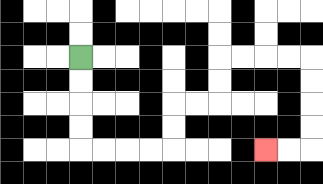{'start': '[3, 2]', 'end': '[11, 6]', 'path_directions': 'D,D,D,D,R,R,R,R,U,U,R,R,U,U,R,R,R,R,D,D,D,D,L,L', 'path_coordinates': '[[3, 2], [3, 3], [3, 4], [3, 5], [3, 6], [4, 6], [5, 6], [6, 6], [7, 6], [7, 5], [7, 4], [8, 4], [9, 4], [9, 3], [9, 2], [10, 2], [11, 2], [12, 2], [13, 2], [13, 3], [13, 4], [13, 5], [13, 6], [12, 6], [11, 6]]'}